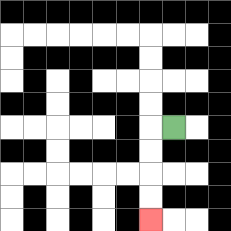{'start': '[7, 5]', 'end': '[6, 9]', 'path_directions': 'L,D,D,D,D', 'path_coordinates': '[[7, 5], [6, 5], [6, 6], [6, 7], [6, 8], [6, 9]]'}